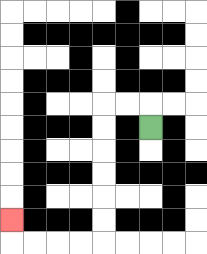{'start': '[6, 5]', 'end': '[0, 9]', 'path_directions': 'U,L,L,D,D,D,D,D,D,L,L,L,L,U', 'path_coordinates': '[[6, 5], [6, 4], [5, 4], [4, 4], [4, 5], [4, 6], [4, 7], [4, 8], [4, 9], [4, 10], [3, 10], [2, 10], [1, 10], [0, 10], [0, 9]]'}